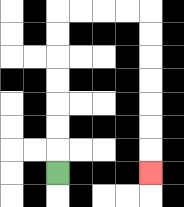{'start': '[2, 7]', 'end': '[6, 7]', 'path_directions': 'U,U,U,U,U,U,U,R,R,R,R,D,D,D,D,D,D,D', 'path_coordinates': '[[2, 7], [2, 6], [2, 5], [2, 4], [2, 3], [2, 2], [2, 1], [2, 0], [3, 0], [4, 0], [5, 0], [6, 0], [6, 1], [6, 2], [6, 3], [6, 4], [6, 5], [6, 6], [6, 7]]'}